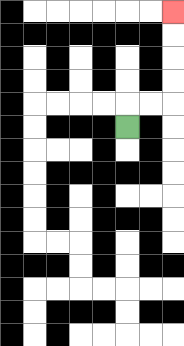{'start': '[5, 5]', 'end': '[7, 0]', 'path_directions': 'U,R,R,U,U,U,U', 'path_coordinates': '[[5, 5], [5, 4], [6, 4], [7, 4], [7, 3], [7, 2], [7, 1], [7, 0]]'}